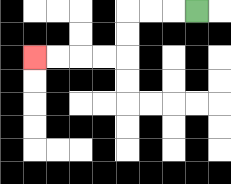{'start': '[8, 0]', 'end': '[1, 2]', 'path_directions': 'L,L,L,D,D,L,L,L,L', 'path_coordinates': '[[8, 0], [7, 0], [6, 0], [5, 0], [5, 1], [5, 2], [4, 2], [3, 2], [2, 2], [1, 2]]'}